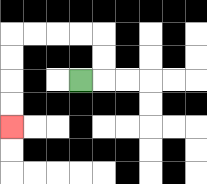{'start': '[3, 3]', 'end': '[0, 5]', 'path_directions': 'R,U,U,L,L,L,L,D,D,D,D', 'path_coordinates': '[[3, 3], [4, 3], [4, 2], [4, 1], [3, 1], [2, 1], [1, 1], [0, 1], [0, 2], [0, 3], [0, 4], [0, 5]]'}